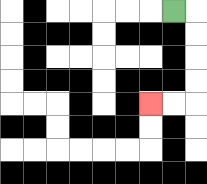{'start': '[7, 0]', 'end': '[6, 4]', 'path_directions': 'R,D,D,D,D,L,L', 'path_coordinates': '[[7, 0], [8, 0], [8, 1], [8, 2], [8, 3], [8, 4], [7, 4], [6, 4]]'}